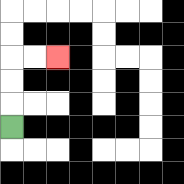{'start': '[0, 5]', 'end': '[2, 2]', 'path_directions': 'U,U,U,R,R', 'path_coordinates': '[[0, 5], [0, 4], [0, 3], [0, 2], [1, 2], [2, 2]]'}